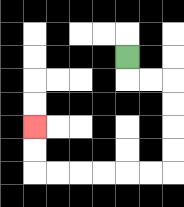{'start': '[5, 2]', 'end': '[1, 5]', 'path_directions': 'D,R,R,D,D,D,D,L,L,L,L,L,L,U,U', 'path_coordinates': '[[5, 2], [5, 3], [6, 3], [7, 3], [7, 4], [7, 5], [7, 6], [7, 7], [6, 7], [5, 7], [4, 7], [3, 7], [2, 7], [1, 7], [1, 6], [1, 5]]'}